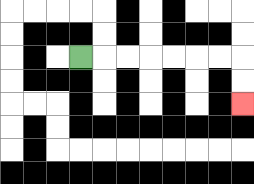{'start': '[3, 2]', 'end': '[10, 4]', 'path_directions': 'R,R,R,R,R,R,R,D,D', 'path_coordinates': '[[3, 2], [4, 2], [5, 2], [6, 2], [7, 2], [8, 2], [9, 2], [10, 2], [10, 3], [10, 4]]'}